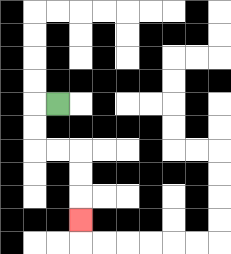{'start': '[2, 4]', 'end': '[3, 9]', 'path_directions': 'L,D,D,R,R,D,D,D', 'path_coordinates': '[[2, 4], [1, 4], [1, 5], [1, 6], [2, 6], [3, 6], [3, 7], [3, 8], [3, 9]]'}